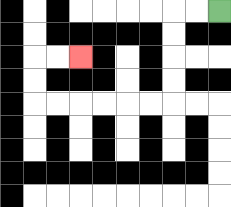{'start': '[9, 0]', 'end': '[3, 2]', 'path_directions': 'L,L,D,D,D,D,L,L,L,L,L,L,U,U,R,R', 'path_coordinates': '[[9, 0], [8, 0], [7, 0], [7, 1], [7, 2], [7, 3], [7, 4], [6, 4], [5, 4], [4, 4], [3, 4], [2, 4], [1, 4], [1, 3], [1, 2], [2, 2], [3, 2]]'}